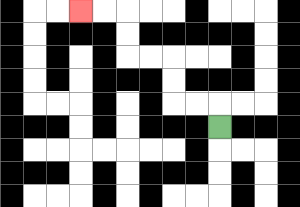{'start': '[9, 5]', 'end': '[3, 0]', 'path_directions': 'U,L,L,U,U,L,L,U,U,L,L', 'path_coordinates': '[[9, 5], [9, 4], [8, 4], [7, 4], [7, 3], [7, 2], [6, 2], [5, 2], [5, 1], [5, 0], [4, 0], [3, 0]]'}